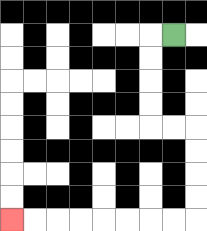{'start': '[7, 1]', 'end': '[0, 9]', 'path_directions': 'L,D,D,D,D,R,R,D,D,D,D,L,L,L,L,L,L,L,L', 'path_coordinates': '[[7, 1], [6, 1], [6, 2], [6, 3], [6, 4], [6, 5], [7, 5], [8, 5], [8, 6], [8, 7], [8, 8], [8, 9], [7, 9], [6, 9], [5, 9], [4, 9], [3, 9], [2, 9], [1, 9], [0, 9]]'}